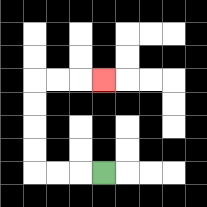{'start': '[4, 7]', 'end': '[4, 3]', 'path_directions': 'L,L,L,U,U,U,U,R,R,R', 'path_coordinates': '[[4, 7], [3, 7], [2, 7], [1, 7], [1, 6], [1, 5], [1, 4], [1, 3], [2, 3], [3, 3], [4, 3]]'}